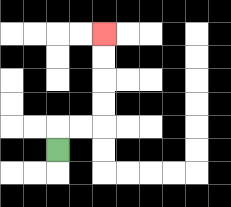{'start': '[2, 6]', 'end': '[4, 1]', 'path_directions': 'U,R,R,U,U,U,U', 'path_coordinates': '[[2, 6], [2, 5], [3, 5], [4, 5], [4, 4], [4, 3], [4, 2], [4, 1]]'}